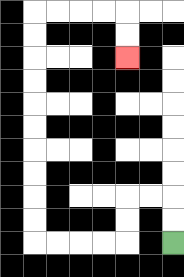{'start': '[7, 10]', 'end': '[5, 2]', 'path_directions': 'U,U,L,L,D,D,L,L,L,L,U,U,U,U,U,U,U,U,U,U,R,R,R,R,D,D', 'path_coordinates': '[[7, 10], [7, 9], [7, 8], [6, 8], [5, 8], [5, 9], [5, 10], [4, 10], [3, 10], [2, 10], [1, 10], [1, 9], [1, 8], [1, 7], [1, 6], [1, 5], [1, 4], [1, 3], [1, 2], [1, 1], [1, 0], [2, 0], [3, 0], [4, 0], [5, 0], [5, 1], [5, 2]]'}